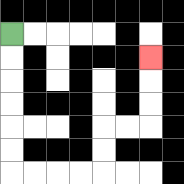{'start': '[0, 1]', 'end': '[6, 2]', 'path_directions': 'D,D,D,D,D,D,R,R,R,R,U,U,R,R,U,U,U', 'path_coordinates': '[[0, 1], [0, 2], [0, 3], [0, 4], [0, 5], [0, 6], [0, 7], [1, 7], [2, 7], [3, 7], [4, 7], [4, 6], [4, 5], [5, 5], [6, 5], [6, 4], [6, 3], [6, 2]]'}